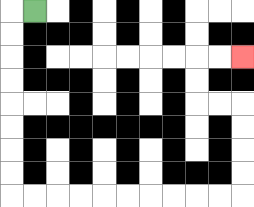{'start': '[1, 0]', 'end': '[10, 2]', 'path_directions': 'L,D,D,D,D,D,D,D,D,R,R,R,R,R,R,R,R,R,R,U,U,U,U,L,L,U,U,R,R', 'path_coordinates': '[[1, 0], [0, 0], [0, 1], [0, 2], [0, 3], [0, 4], [0, 5], [0, 6], [0, 7], [0, 8], [1, 8], [2, 8], [3, 8], [4, 8], [5, 8], [6, 8], [7, 8], [8, 8], [9, 8], [10, 8], [10, 7], [10, 6], [10, 5], [10, 4], [9, 4], [8, 4], [8, 3], [8, 2], [9, 2], [10, 2]]'}